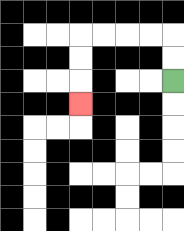{'start': '[7, 3]', 'end': '[3, 4]', 'path_directions': 'U,U,L,L,L,L,D,D,D', 'path_coordinates': '[[7, 3], [7, 2], [7, 1], [6, 1], [5, 1], [4, 1], [3, 1], [3, 2], [3, 3], [3, 4]]'}